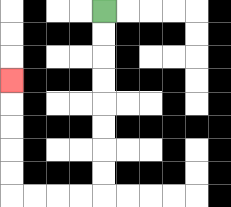{'start': '[4, 0]', 'end': '[0, 3]', 'path_directions': 'D,D,D,D,D,D,D,D,L,L,L,L,U,U,U,U,U', 'path_coordinates': '[[4, 0], [4, 1], [4, 2], [4, 3], [4, 4], [4, 5], [4, 6], [4, 7], [4, 8], [3, 8], [2, 8], [1, 8], [0, 8], [0, 7], [0, 6], [0, 5], [0, 4], [0, 3]]'}